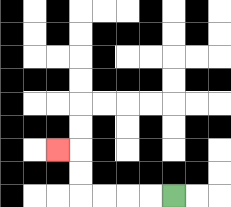{'start': '[7, 8]', 'end': '[2, 6]', 'path_directions': 'L,L,L,L,U,U,L', 'path_coordinates': '[[7, 8], [6, 8], [5, 8], [4, 8], [3, 8], [3, 7], [3, 6], [2, 6]]'}